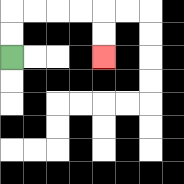{'start': '[0, 2]', 'end': '[4, 2]', 'path_directions': 'U,U,R,R,R,R,D,D', 'path_coordinates': '[[0, 2], [0, 1], [0, 0], [1, 0], [2, 0], [3, 0], [4, 0], [4, 1], [4, 2]]'}